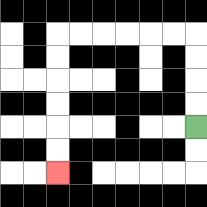{'start': '[8, 5]', 'end': '[2, 7]', 'path_directions': 'U,U,U,U,L,L,L,L,L,L,D,D,D,D,D,D', 'path_coordinates': '[[8, 5], [8, 4], [8, 3], [8, 2], [8, 1], [7, 1], [6, 1], [5, 1], [4, 1], [3, 1], [2, 1], [2, 2], [2, 3], [2, 4], [2, 5], [2, 6], [2, 7]]'}